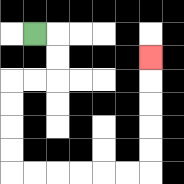{'start': '[1, 1]', 'end': '[6, 2]', 'path_directions': 'R,D,D,L,L,D,D,D,D,R,R,R,R,R,R,U,U,U,U,U', 'path_coordinates': '[[1, 1], [2, 1], [2, 2], [2, 3], [1, 3], [0, 3], [0, 4], [0, 5], [0, 6], [0, 7], [1, 7], [2, 7], [3, 7], [4, 7], [5, 7], [6, 7], [6, 6], [6, 5], [6, 4], [6, 3], [6, 2]]'}